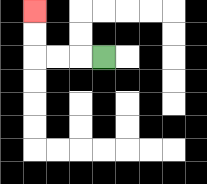{'start': '[4, 2]', 'end': '[1, 0]', 'path_directions': 'L,L,L,U,U', 'path_coordinates': '[[4, 2], [3, 2], [2, 2], [1, 2], [1, 1], [1, 0]]'}